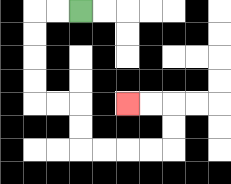{'start': '[3, 0]', 'end': '[5, 4]', 'path_directions': 'L,L,D,D,D,D,R,R,D,D,R,R,R,R,U,U,L,L', 'path_coordinates': '[[3, 0], [2, 0], [1, 0], [1, 1], [1, 2], [1, 3], [1, 4], [2, 4], [3, 4], [3, 5], [3, 6], [4, 6], [5, 6], [6, 6], [7, 6], [7, 5], [7, 4], [6, 4], [5, 4]]'}